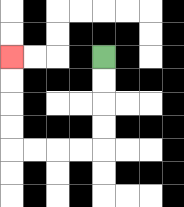{'start': '[4, 2]', 'end': '[0, 2]', 'path_directions': 'D,D,D,D,L,L,L,L,U,U,U,U', 'path_coordinates': '[[4, 2], [4, 3], [4, 4], [4, 5], [4, 6], [3, 6], [2, 6], [1, 6], [0, 6], [0, 5], [0, 4], [0, 3], [0, 2]]'}